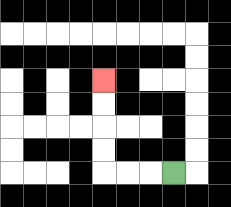{'start': '[7, 7]', 'end': '[4, 3]', 'path_directions': 'L,L,L,U,U,U,U', 'path_coordinates': '[[7, 7], [6, 7], [5, 7], [4, 7], [4, 6], [4, 5], [4, 4], [4, 3]]'}